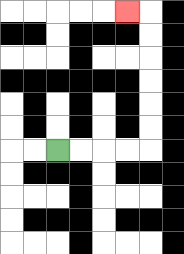{'start': '[2, 6]', 'end': '[5, 0]', 'path_directions': 'R,R,R,R,U,U,U,U,U,U,L', 'path_coordinates': '[[2, 6], [3, 6], [4, 6], [5, 6], [6, 6], [6, 5], [6, 4], [6, 3], [6, 2], [6, 1], [6, 0], [5, 0]]'}